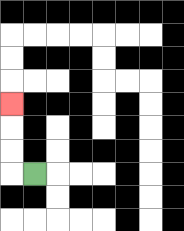{'start': '[1, 7]', 'end': '[0, 4]', 'path_directions': 'L,U,U,U', 'path_coordinates': '[[1, 7], [0, 7], [0, 6], [0, 5], [0, 4]]'}